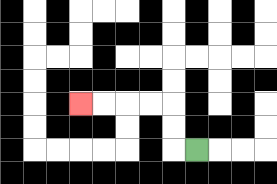{'start': '[8, 6]', 'end': '[3, 4]', 'path_directions': 'L,U,U,L,L,L,L', 'path_coordinates': '[[8, 6], [7, 6], [7, 5], [7, 4], [6, 4], [5, 4], [4, 4], [3, 4]]'}